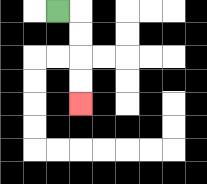{'start': '[2, 0]', 'end': '[3, 4]', 'path_directions': 'R,D,D,D,D', 'path_coordinates': '[[2, 0], [3, 0], [3, 1], [3, 2], [3, 3], [3, 4]]'}